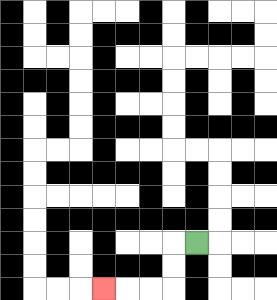{'start': '[8, 10]', 'end': '[4, 12]', 'path_directions': 'L,D,D,L,L,L', 'path_coordinates': '[[8, 10], [7, 10], [7, 11], [7, 12], [6, 12], [5, 12], [4, 12]]'}